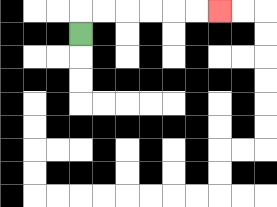{'start': '[3, 1]', 'end': '[9, 0]', 'path_directions': 'U,R,R,R,R,R,R', 'path_coordinates': '[[3, 1], [3, 0], [4, 0], [5, 0], [6, 0], [7, 0], [8, 0], [9, 0]]'}